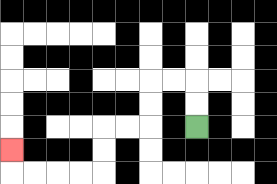{'start': '[8, 5]', 'end': '[0, 6]', 'path_directions': 'U,U,L,L,D,D,L,L,D,D,L,L,L,L,U', 'path_coordinates': '[[8, 5], [8, 4], [8, 3], [7, 3], [6, 3], [6, 4], [6, 5], [5, 5], [4, 5], [4, 6], [4, 7], [3, 7], [2, 7], [1, 7], [0, 7], [0, 6]]'}